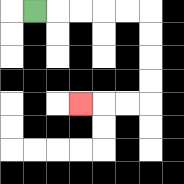{'start': '[1, 0]', 'end': '[3, 4]', 'path_directions': 'R,R,R,R,R,D,D,D,D,L,L,L', 'path_coordinates': '[[1, 0], [2, 0], [3, 0], [4, 0], [5, 0], [6, 0], [6, 1], [6, 2], [6, 3], [6, 4], [5, 4], [4, 4], [3, 4]]'}